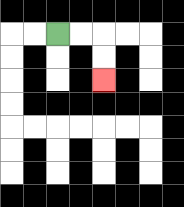{'start': '[2, 1]', 'end': '[4, 3]', 'path_directions': 'R,R,D,D', 'path_coordinates': '[[2, 1], [3, 1], [4, 1], [4, 2], [4, 3]]'}